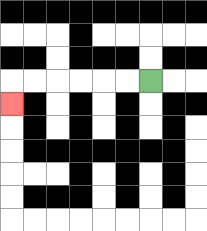{'start': '[6, 3]', 'end': '[0, 4]', 'path_directions': 'L,L,L,L,L,L,D', 'path_coordinates': '[[6, 3], [5, 3], [4, 3], [3, 3], [2, 3], [1, 3], [0, 3], [0, 4]]'}